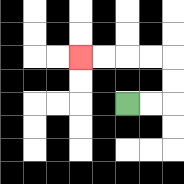{'start': '[5, 4]', 'end': '[3, 2]', 'path_directions': 'R,R,U,U,L,L,L,L', 'path_coordinates': '[[5, 4], [6, 4], [7, 4], [7, 3], [7, 2], [6, 2], [5, 2], [4, 2], [3, 2]]'}